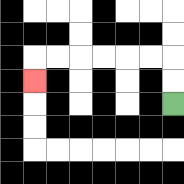{'start': '[7, 4]', 'end': '[1, 3]', 'path_directions': 'U,U,L,L,L,L,L,L,D', 'path_coordinates': '[[7, 4], [7, 3], [7, 2], [6, 2], [5, 2], [4, 2], [3, 2], [2, 2], [1, 2], [1, 3]]'}